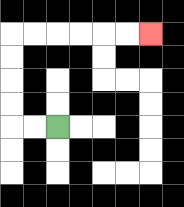{'start': '[2, 5]', 'end': '[6, 1]', 'path_directions': 'L,L,U,U,U,U,R,R,R,R,R,R', 'path_coordinates': '[[2, 5], [1, 5], [0, 5], [0, 4], [0, 3], [0, 2], [0, 1], [1, 1], [2, 1], [3, 1], [4, 1], [5, 1], [6, 1]]'}